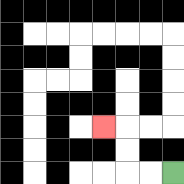{'start': '[7, 7]', 'end': '[4, 5]', 'path_directions': 'L,L,U,U,L', 'path_coordinates': '[[7, 7], [6, 7], [5, 7], [5, 6], [5, 5], [4, 5]]'}